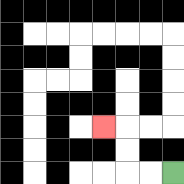{'start': '[7, 7]', 'end': '[4, 5]', 'path_directions': 'L,L,U,U,L', 'path_coordinates': '[[7, 7], [6, 7], [5, 7], [5, 6], [5, 5], [4, 5]]'}